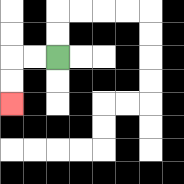{'start': '[2, 2]', 'end': '[0, 4]', 'path_directions': 'L,L,D,D', 'path_coordinates': '[[2, 2], [1, 2], [0, 2], [0, 3], [0, 4]]'}